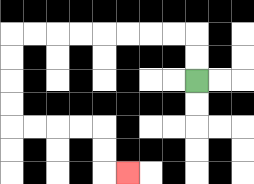{'start': '[8, 3]', 'end': '[5, 7]', 'path_directions': 'U,U,L,L,L,L,L,L,L,L,D,D,D,D,R,R,R,R,D,D,R', 'path_coordinates': '[[8, 3], [8, 2], [8, 1], [7, 1], [6, 1], [5, 1], [4, 1], [3, 1], [2, 1], [1, 1], [0, 1], [0, 2], [0, 3], [0, 4], [0, 5], [1, 5], [2, 5], [3, 5], [4, 5], [4, 6], [4, 7], [5, 7]]'}